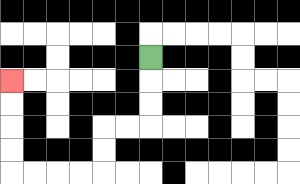{'start': '[6, 2]', 'end': '[0, 3]', 'path_directions': 'D,D,D,L,L,D,D,L,L,L,L,U,U,U,U', 'path_coordinates': '[[6, 2], [6, 3], [6, 4], [6, 5], [5, 5], [4, 5], [4, 6], [4, 7], [3, 7], [2, 7], [1, 7], [0, 7], [0, 6], [0, 5], [0, 4], [0, 3]]'}